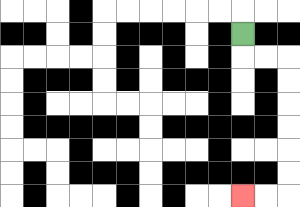{'start': '[10, 1]', 'end': '[10, 8]', 'path_directions': 'D,R,R,D,D,D,D,D,D,L,L', 'path_coordinates': '[[10, 1], [10, 2], [11, 2], [12, 2], [12, 3], [12, 4], [12, 5], [12, 6], [12, 7], [12, 8], [11, 8], [10, 8]]'}